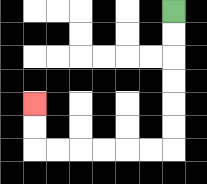{'start': '[7, 0]', 'end': '[1, 4]', 'path_directions': 'D,D,D,D,D,D,L,L,L,L,L,L,U,U', 'path_coordinates': '[[7, 0], [7, 1], [7, 2], [7, 3], [7, 4], [7, 5], [7, 6], [6, 6], [5, 6], [4, 6], [3, 6], [2, 6], [1, 6], [1, 5], [1, 4]]'}